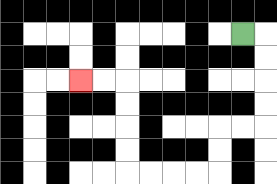{'start': '[10, 1]', 'end': '[3, 3]', 'path_directions': 'R,D,D,D,D,L,L,D,D,L,L,L,L,U,U,U,U,L,L', 'path_coordinates': '[[10, 1], [11, 1], [11, 2], [11, 3], [11, 4], [11, 5], [10, 5], [9, 5], [9, 6], [9, 7], [8, 7], [7, 7], [6, 7], [5, 7], [5, 6], [5, 5], [5, 4], [5, 3], [4, 3], [3, 3]]'}